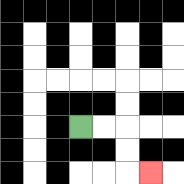{'start': '[3, 5]', 'end': '[6, 7]', 'path_directions': 'R,R,D,D,R', 'path_coordinates': '[[3, 5], [4, 5], [5, 5], [5, 6], [5, 7], [6, 7]]'}